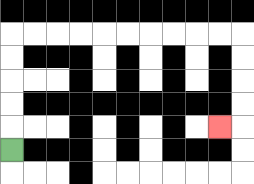{'start': '[0, 6]', 'end': '[9, 5]', 'path_directions': 'U,U,U,U,U,R,R,R,R,R,R,R,R,R,R,D,D,D,D,L', 'path_coordinates': '[[0, 6], [0, 5], [0, 4], [0, 3], [0, 2], [0, 1], [1, 1], [2, 1], [3, 1], [4, 1], [5, 1], [6, 1], [7, 1], [8, 1], [9, 1], [10, 1], [10, 2], [10, 3], [10, 4], [10, 5], [9, 5]]'}